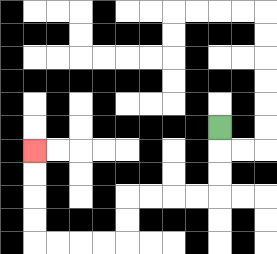{'start': '[9, 5]', 'end': '[1, 6]', 'path_directions': 'D,D,D,L,L,L,L,D,D,L,L,L,L,U,U,U,U', 'path_coordinates': '[[9, 5], [9, 6], [9, 7], [9, 8], [8, 8], [7, 8], [6, 8], [5, 8], [5, 9], [5, 10], [4, 10], [3, 10], [2, 10], [1, 10], [1, 9], [1, 8], [1, 7], [1, 6]]'}